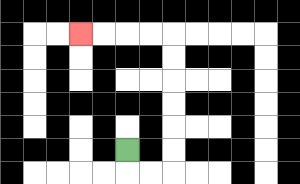{'start': '[5, 6]', 'end': '[3, 1]', 'path_directions': 'D,R,R,U,U,U,U,U,U,L,L,L,L', 'path_coordinates': '[[5, 6], [5, 7], [6, 7], [7, 7], [7, 6], [7, 5], [7, 4], [7, 3], [7, 2], [7, 1], [6, 1], [5, 1], [4, 1], [3, 1]]'}